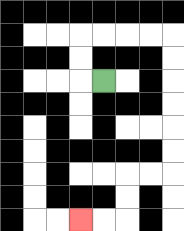{'start': '[4, 3]', 'end': '[3, 9]', 'path_directions': 'L,U,U,R,R,R,R,D,D,D,D,D,D,L,L,D,D,L,L', 'path_coordinates': '[[4, 3], [3, 3], [3, 2], [3, 1], [4, 1], [5, 1], [6, 1], [7, 1], [7, 2], [7, 3], [7, 4], [7, 5], [7, 6], [7, 7], [6, 7], [5, 7], [5, 8], [5, 9], [4, 9], [3, 9]]'}